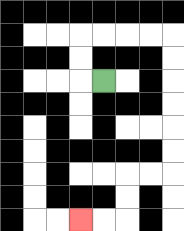{'start': '[4, 3]', 'end': '[3, 9]', 'path_directions': 'L,U,U,R,R,R,R,D,D,D,D,D,D,L,L,D,D,L,L', 'path_coordinates': '[[4, 3], [3, 3], [3, 2], [3, 1], [4, 1], [5, 1], [6, 1], [7, 1], [7, 2], [7, 3], [7, 4], [7, 5], [7, 6], [7, 7], [6, 7], [5, 7], [5, 8], [5, 9], [4, 9], [3, 9]]'}